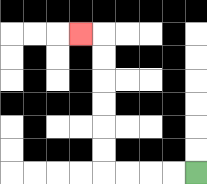{'start': '[8, 7]', 'end': '[3, 1]', 'path_directions': 'L,L,L,L,U,U,U,U,U,U,L', 'path_coordinates': '[[8, 7], [7, 7], [6, 7], [5, 7], [4, 7], [4, 6], [4, 5], [4, 4], [4, 3], [4, 2], [4, 1], [3, 1]]'}